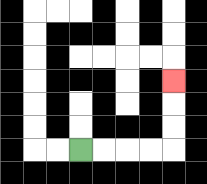{'start': '[3, 6]', 'end': '[7, 3]', 'path_directions': 'R,R,R,R,U,U,U', 'path_coordinates': '[[3, 6], [4, 6], [5, 6], [6, 6], [7, 6], [7, 5], [7, 4], [7, 3]]'}